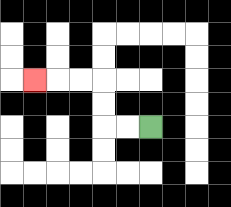{'start': '[6, 5]', 'end': '[1, 3]', 'path_directions': 'L,L,U,U,L,L,L', 'path_coordinates': '[[6, 5], [5, 5], [4, 5], [4, 4], [4, 3], [3, 3], [2, 3], [1, 3]]'}